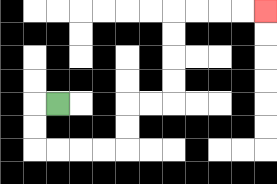{'start': '[2, 4]', 'end': '[11, 0]', 'path_directions': 'L,D,D,R,R,R,R,U,U,R,R,U,U,U,U,R,R,R,R', 'path_coordinates': '[[2, 4], [1, 4], [1, 5], [1, 6], [2, 6], [3, 6], [4, 6], [5, 6], [5, 5], [5, 4], [6, 4], [7, 4], [7, 3], [7, 2], [7, 1], [7, 0], [8, 0], [9, 0], [10, 0], [11, 0]]'}